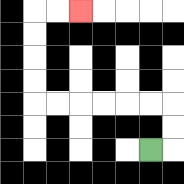{'start': '[6, 6]', 'end': '[3, 0]', 'path_directions': 'R,U,U,L,L,L,L,L,L,U,U,U,U,R,R', 'path_coordinates': '[[6, 6], [7, 6], [7, 5], [7, 4], [6, 4], [5, 4], [4, 4], [3, 4], [2, 4], [1, 4], [1, 3], [1, 2], [1, 1], [1, 0], [2, 0], [3, 0]]'}